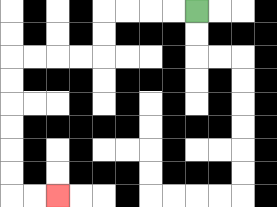{'start': '[8, 0]', 'end': '[2, 8]', 'path_directions': 'L,L,L,L,D,D,L,L,L,L,D,D,D,D,D,D,R,R', 'path_coordinates': '[[8, 0], [7, 0], [6, 0], [5, 0], [4, 0], [4, 1], [4, 2], [3, 2], [2, 2], [1, 2], [0, 2], [0, 3], [0, 4], [0, 5], [0, 6], [0, 7], [0, 8], [1, 8], [2, 8]]'}